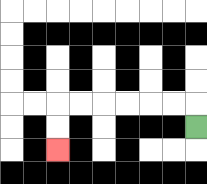{'start': '[8, 5]', 'end': '[2, 6]', 'path_directions': 'U,L,L,L,L,L,L,D,D', 'path_coordinates': '[[8, 5], [8, 4], [7, 4], [6, 4], [5, 4], [4, 4], [3, 4], [2, 4], [2, 5], [2, 6]]'}